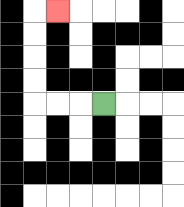{'start': '[4, 4]', 'end': '[2, 0]', 'path_directions': 'L,L,L,U,U,U,U,R', 'path_coordinates': '[[4, 4], [3, 4], [2, 4], [1, 4], [1, 3], [1, 2], [1, 1], [1, 0], [2, 0]]'}